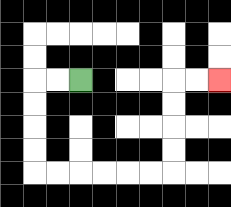{'start': '[3, 3]', 'end': '[9, 3]', 'path_directions': 'L,L,D,D,D,D,R,R,R,R,R,R,U,U,U,U,R,R', 'path_coordinates': '[[3, 3], [2, 3], [1, 3], [1, 4], [1, 5], [1, 6], [1, 7], [2, 7], [3, 7], [4, 7], [5, 7], [6, 7], [7, 7], [7, 6], [7, 5], [7, 4], [7, 3], [8, 3], [9, 3]]'}